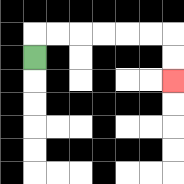{'start': '[1, 2]', 'end': '[7, 3]', 'path_directions': 'U,R,R,R,R,R,R,D,D', 'path_coordinates': '[[1, 2], [1, 1], [2, 1], [3, 1], [4, 1], [5, 1], [6, 1], [7, 1], [7, 2], [7, 3]]'}